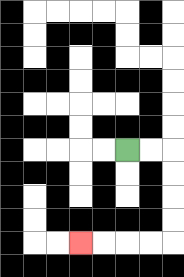{'start': '[5, 6]', 'end': '[3, 10]', 'path_directions': 'R,R,D,D,D,D,L,L,L,L', 'path_coordinates': '[[5, 6], [6, 6], [7, 6], [7, 7], [7, 8], [7, 9], [7, 10], [6, 10], [5, 10], [4, 10], [3, 10]]'}